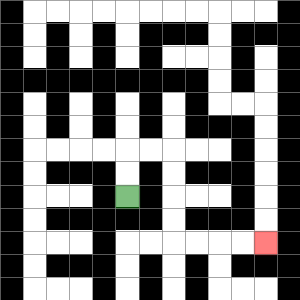{'start': '[5, 8]', 'end': '[11, 10]', 'path_directions': 'U,U,R,R,D,D,D,D,R,R,R,R', 'path_coordinates': '[[5, 8], [5, 7], [5, 6], [6, 6], [7, 6], [7, 7], [7, 8], [7, 9], [7, 10], [8, 10], [9, 10], [10, 10], [11, 10]]'}